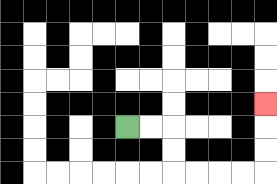{'start': '[5, 5]', 'end': '[11, 4]', 'path_directions': 'R,R,D,D,R,R,R,R,U,U,U', 'path_coordinates': '[[5, 5], [6, 5], [7, 5], [7, 6], [7, 7], [8, 7], [9, 7], [10, 7], [11, 7], [11, 6], [11, 5], [11, 4]]'}